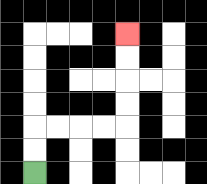{'start': '[1, 7]', 'end': '[5, 1]', 'path_directions': 'U,U,R,R,R,R,U,U,U,U', 'path_coordinates': '[[1, 7], [1, 6], [1, 5], [2, 5], [3, 5], [4, 5], [5, 5], [5, 4], [5, 3], [5, 2], [5, 1]]'}